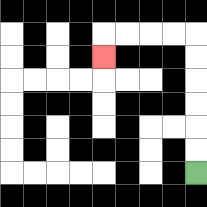{'start': '[8, 7]', 'end': '[4, 2]', 'path_directions': 'U,U,U,U,U,U,L,L,L,L,D', 'path_coordinates': '[[8, 7], [8, 6], [8, 5], [8, 4], [8, 3], [8, 2], [8, 1], [7, 1], [6, 1], [5, 1], [4, 1], [4, 2]]'}